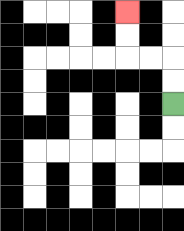{'start': '[7, 4]', 'end': '[5, 0]', 'path_directions': 'U,U,L,L,U,U', 'path_coordinates': '[[7, 4], [7, 3], [7, 2], [6, 2], [5, 2], [5, 1], [5, 0]]'}